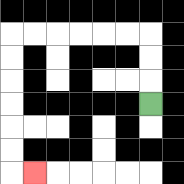{'start': '[6, 4]', 'end': '[1, 7]', 'path_directions': 'U,U,U,L,L,L,L,L,L,D,D,D,D,D,D,R', 'path_coordinates': '[[6, 4], [6, 3], [6, 2], [6, 1], [5, 1], [4, 1], [3, 1], [2, 1], [1, 1], [0, 1], [0, 2], [0, 3], [0, 4], [0, 5], [0, 6], [0, 7], [1, 7]]'}